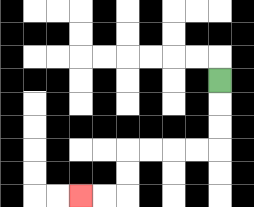{'start': '[9, 3]', 'end': '[3, 8]', 'path_directions': 'D,D,D,L,L,L,L,D,D,L,L', 'path_coordinates': '[[9, 3], [9, 4], [9, 5], [9, 6], [8, 6], [7, 6], [6, 6], [5, 6], [5, 7], [5, 8], [4, 8], [3, 8]]'}